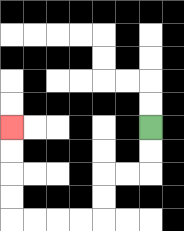{'start': '[6, 5]', 'end': '[0, 5]', 'path_directions': 'D,D,L,L,D,D,L,L,L,L,U,U,U,U', 'path_coordinates': '[[6, 5], [6, 6], [6, 7], [5, 7], [4, 7], [4, 8], [4, 9], [3, 9], [2, 9], [1, 9], [0, 9], [0, 8], [0, 7], [0, 6], [0, 5]]'}